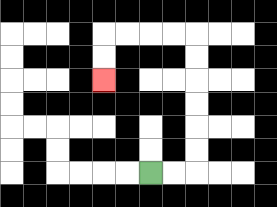{'start': '[6, 7]', 'end': '[4, 3]', 'path_directions': 'R,R,U,U,U,U,U,U,L,L,L,L,D,D', 'path_coordinates': '[[6, 7], [7, 7], [8, 7], [8, 6], [8, 5], [8, 4], [8, 3], [8, 2], [8, 1], [7, 1], [6, 1], [5, 1], [4, 1], [4, 2], [4, 3]]'}